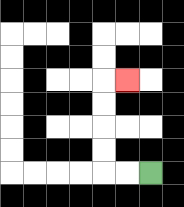{'start': '[6, 7]', 'end': '[5, 3]', 'path_directions': 'L,L,U,U,U,U,R', 'path_coordinates': '[[6, 7], [5, 7], [4, 7], [4, 6], [4, 5], [4, 4], [4, 3], [5, 3]]'}